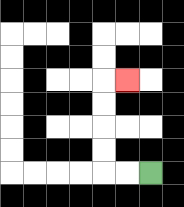{'start': '[6, 7]', 'end': '[5, 3]', 'path_directions': 'L,L,U,U,U,U,R', 'path_coordinates': '[[6, 7], [5, 7], [4, 7], [4, 6], [4, 5], [4, 4], [4, 3], [5, 3]]'}